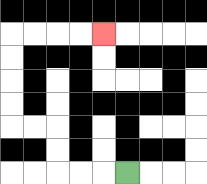{'start': '[5, 7]', 'end': '[4, 1]', 'path_directions': 'L,L,L,U,U,L,L,U,U,U,U,R,R,R,R', 'path_coordinates': '[[5, 7], [4, 7], [3, 7], [2, 7], [2, 6], [2, 5], [1, 5], [0, 5], [0, 4], [0, 3], [0, 2], [0, 1], [1, 1], [2, 1], [3, 1], [4, 1]]'}